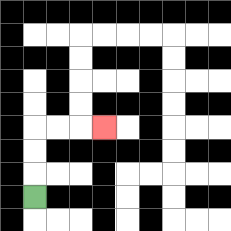{'start': '[1, 8]', 'end': '[4, 5]', 'path_directions': 'U,U,U,R,R,R', 'path_coordinates': '[[1, 8], [1, 7], [1, 6], [1, 5], [2, 5], [3, 5], [4, 5]]'}